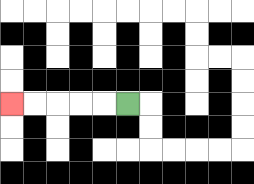{'start': '[5, 4]', 'end': '[0, 4]', 'path_directions': 'L,L,L,L,L', 'path_coordinates': '[[5, 4], [4, 4], [3, 4], [2, 4], [1, 4], [0, 4]]'}